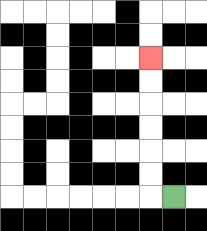{'start': '[7, 8]', 'end': '[6, 2]', 'path_directions': 'L,U,U,U,U,U,U', 'path_coordinates': '[[7, 8], [6, 8], [6, 7], [6, 6], [6, 5], [6, 4], [6, 3], [6, 2]]'}